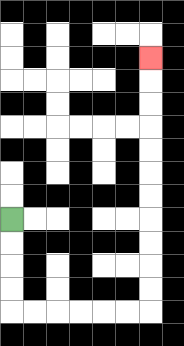{'start': '[0, 9]', 'end': '[6, 2]', 'path_directions': 'D,D,D,D,R,R,R,R,R,R,U,U,U,U,U,U,U,U,U,U,U', 'path_coordinates': '[[0, 9], [0, 10], [0, 11], [0, 12], [0, 13], [1, 13], [2, 13], [3, 13], [4, 13], [5, 13], [6, 13], [6, 12], [6, 11], [6, 10], [6, 9], [6, 8], [6, 7], [6, 6], [6, 5], [6, 4], [6, 3], [6, 2]]'}